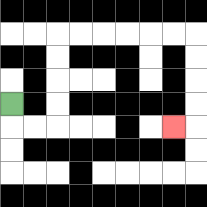{'start': '[0, 4]', 'end': '[7, 5]', 'path_directions': 'D,R,R,U,U,U,U,R,R,R,R,R,R,D,D,D,D,L', 'path_coordinates': '[[0, 4], [0, 5], [1, 5], [2, 5], [2, 4], [2, 3], [2, 2], [2, 1], [3, 1], [4, 1], [5, 1], [6, 1], [7, 1], [8, 1], [8, 2], [8, 3], [8, 4], [8, 5], [7, 5]]'}